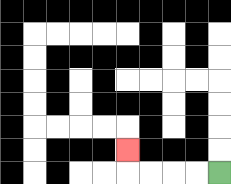{'start': '[9, 7]', 'end': '[5, 6]', 'path_directions': 'L,L,L,L,U', 'path_coordinates': '[[9, 7], [8, 7], [7, 7], [6, 7], [5, 7], [5, 6]]'}